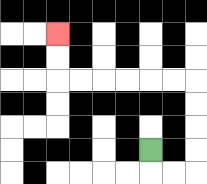{'start': '[6, 6]', 'end': '[2, 1]', 'path_directions': 'D,R,R,U,U,U,U,L,L,L,L,L,L,U,U', 'path_coordinates': '[[6, 6], [6, 7], [7, 7], [8, 7], [8, 6], [8, 5], [8, 4], [8, 3], [7, 3], [6, 3], [5, 3], [4, 3], [3, 3], [2, 3], [2, 2], [2, 1]]'}